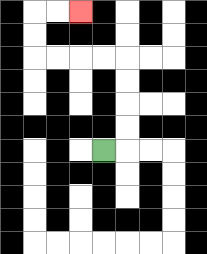{'start': '[4, 6]', 'end': '[3, 0]', 'path_directions': 'R,U,U,U,U,L,L,L,L,U,U,R,R', 'path_coordinates': '[[4, 6], [5, 6], [5, 5], [5, 4], [5, 3], [5, 2], [4, 2], [3, 2], [2, 2], [1, 2], [1, 1], [1, 0], [2, 0], [3, 0]]'}